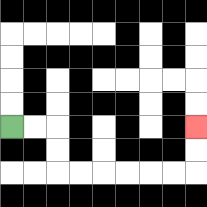{'start': '[0, 5]', 'end': '[8, 5]', 'path_directions': 'R,R,D,D,R,R,R,R,R,R,U,U', 'path_coordinates': '[[0, 5], [1, 5], [2, 5], [2, 6], [2, 7], [3, 7], [4, 7], [5, 7], [6, 7], [7, 7], [8, 7], [8, 6], [8, 5]]'}